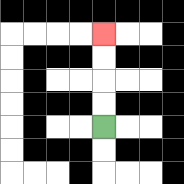{'start': '[4, 5]', 'end': '[4, 1]', 'path_directions': 'U,U,U,U', 'path_coordinates': '[[4, 5], [4, 4], [4, 3], [4, 2], [4, 1]]'}